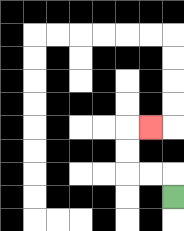{'start': '[7, 8]', 'end': '[6, 5]', 'path_directions': 'U,L,L,U,U,R', 'path_coordinates': '[[7, 8], [7, 7], [6, 7], [5, 7], [5, 6], [5, 5], [6, 5]]'}